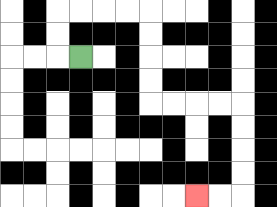{'start': '[3, 2]', 'end': '[8, 8]', 'path_directions': 'L,U,U,R,R,R,R,D,D,D,D,R,R,R,R,D,D,D,D,L,L', 'path_coordinates': '[[3, 2], [2, 2], [2, 1], [2, 0], [3, 0], [4, 0], [5, 0], [6, 0], [6, 1], [6, 2], [6, 3], [6, 4], [7, 4], [8, 4], [9, 4], [10, 4], [10, 5], [10, 6], [10, 7], [10, 8], [9, 8], [8, 8]]'}